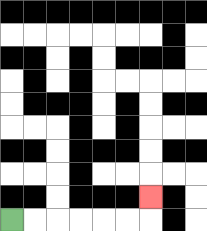{'start': '[0, 9]', 'end': '[6, 8]', 'path_directions': 'R,R,R,R,R,R,U', 'path_coordinates': '[[0, 9], [1, 9], [2, 9], [3, 9], [4, 9], [5, 9], [6, 9], [6, 8]]'}